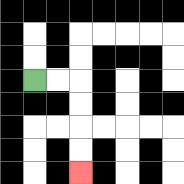{'start': '[1, 3]', 'end': '[3, 7]', 'path_directions': 'R,R,D,D,D,D', 'path_coordinates': '[[1, 3], [2, 3], [3, 3], [3, 4], [3, 5], [3, 6], [3, 7]]'}